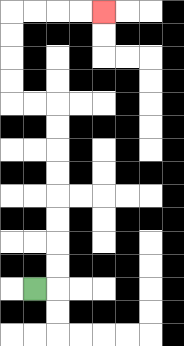{'start': '[1, 12]', 'end': '[4, 0]', 'path_directions': 'R,U,U,U,U,U,U,U,U,L,L,U,U,U,U,R,R,R,R', 'path_coordinates': '[[1, 12], [2, 12], [2, 11], [2, 10], [2, 9], [2, 8], [2, 7], [2, 6], [2, 5], [2, 4], [1, 4], [0, 4], [0, 3], [0, 2], [0, 1], [0, 0], [1, 0], [2, 0], [3, 0], [4, 0]]'}